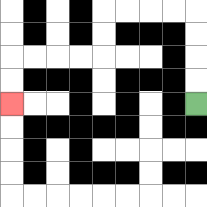{'start': '[8, 4]', 'end': '[0, 4]', 'path_directions': 'U,U,U,U,L,L,L,L,D,D,L,L,L,L,D,D', 'path_coordinates': '[[8, 4], [8, 3], [8, 2], [8, 1], [8, 0], [7, 0], [6, 0], [5, 0], [4, 0], [4, 1], [4, 2], [3, 2], [2, 2], [1, 2], [0, 2], [0, 3], [0, 4]]'}